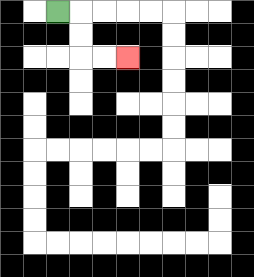{'start': '[2, 0]', 'end': '[5, 2]', 'path_directions': 'R,D,D,R,R', 'path_coordinates': '[[2, 0], [3, 0], [3, 1], [3, 2], [4, 2], [5, 2]]'}